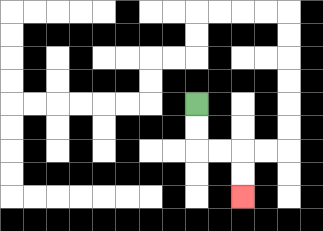{'start': '[8, 4]', 'end': '[10, 8]', 'path_directions': 'D,D,R,R,D,D', 'path_coordinates': '[[8, 4], [8, 5], [8, 6], [9, 6], [10, 6], [10, 7], [10, 8]]'}